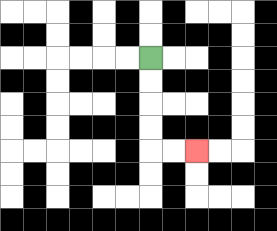{'start': '[6, 2]', 'end': '[8, 6]', 'path_directions': 'D,D,D,D,R,R', 'path_coordinates': '[[6, 2], [6, 3], [6, 4], [6, 5], [6, 6], [7, 6], [8, 6]]'}